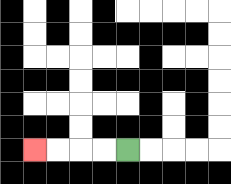{'start': '[5, 6]', 'end': '[1, 6]', 'path_directions': 'L,L,L,L', 'path_coordinates': '[[5, 6], [4, 6], [3, 6], [2, 6], [1, 6]]'}